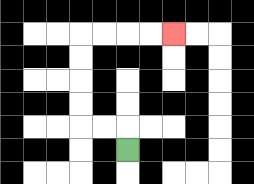{'start': '[5, 6]', 'end': '[7, 1]', 'path_directions': 'U,L,L,U,U,U,U,R,R,R,R', 'path_coordinates': '[[5, 6], [5, 5], [4, 5], [3, 5], [3, 4], [3, 3], [3, 2], [3, 1], [4, 1], [5, 1], [6, 1], [7, 1]]'}